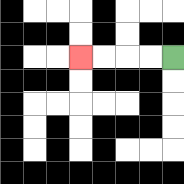{'start': '[7, 2]', 'end': '[3, 2]', 'path_directions': 'L,L,L,L', 'path_coordinates': '[[7, 2], [6, 2], [5, 2], [4, 2], [3, 2]]'}